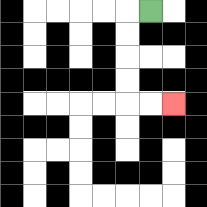{'start': '[6, 0]', 'end': '[7, 4]', 'path_directions': 'L,D,D,D,D,R,R', 'path_coordinates': '[[6, 0], [5, 0], [5, 1], [5, 2], [5, 3], [5, 4], [6, 4], [7, 4]]'}